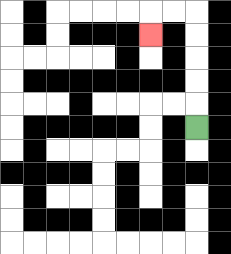{'start': '[8, 5]', 'end': '[6, 1]', 'path_directions': 'U,U,U,U,U,L,L,D', 'path_coordinates': '[[8, 5], [8, 4], [8, 3], [8, 2], [8, 1], [8, 0], [7, 0], [6, 0], [6, 1]]'}